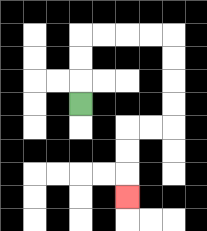{'start': '[3, 4]', 'end': '[5, 8]', 'path_directions': 'U,U,U,R,R,R,R,D,D,D,D,L,L,D,D,D', 'path_coordinates': '[[3, 4], [3, 3], [3, 2], [3, 1], [4, 1], [5, 1], [6, 1], [7, 1], [7, 2], [7, 3], [7, 4], [7, 5], [6, 5], [5, 5], [5, 6], [5, 7], [5, 8]]'}